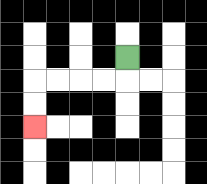{'start': '[5, 2]', 'end': '[1, 5]', 'path_directions': 'D,L,L,L,L,D,D', 'path_coordinates': '[[5, 2], [5, 3], [4, 3], [3, 3], [2, 3], [1, 3], [1, 4], [1, 5]]'}